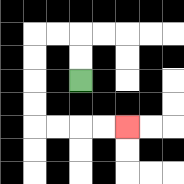{'start': '[3, 3]', 'end': '[5, 5]', 'path_directions': 'U,U,L,L,D,D,D,D,R,R,R,R', 'path_coordinates': '[[3, 3], [3, 2], [3, 1], [2, 1], [1, 1], [1, 2], [1, 3], [1, 4], [1, 5], [2, 5], [3, 5], [4, 5], [5, 5]]'}